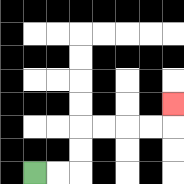{'start': '[1, 7]', 'end': '[7, 4]', 'path_directions': 'R,R,U,U,R,R,R,R,U', 'path_coordinates': '[[1, 7], [2, 7], [3, 7], [3, 6], [3, 5], [4, 5], [5, 5], [6, 5], [7, 5], [7, 4]]'}